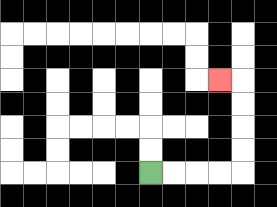{'start': '[6, 7]', 'end': '[9, 3]', 'path_directions': 'R,R,R,R,U,U,U,U,L', 'path_coordinates': '[[6, 7], [7, 7], [8, 7], [9, 7], [10, 7], [10, 6], [10, 5], [10, 4], [10, 3], [9, 3]]'}